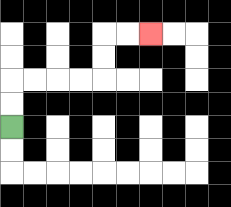{'start': '[0, 5]', 'end': '[6, 1]', 'path_directions': 'U,U,R,R,R,R,U,U,R,R', 'path_coordinates': '[[0, 5], [0, 4], [0, 3], [1, 3], [2, 3], [3, 3], [4, 3], [4, 2], [4, 1], [5, 1], [6, 1]]'}